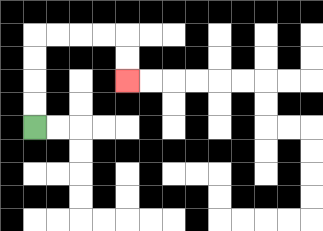{'start': '[1, 5]', 'end': '[5, 3]', 'path_directions': 'U,U,U,U,R,R,R,R,D,D', 'path_coordinates': '[[1, 5], [1, 4], [1, 3], [1, 2], [1, 1], [2, 1], [3, 1], [4, 1], [5, 1], [5, 2], [5, 3]]'}